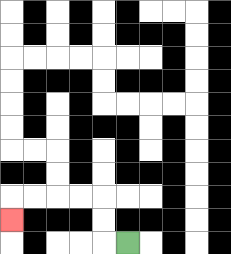{'start': '[5, 10]', 'end': '[0, 9]', 'path_directions': 'L,U,U,L,L,L,L,D', 'path_coordinates': '[[5, 10], [4, 10], [4, 9], [4, 8], [3, 8], [2, 8], [1, 8], [0, 8], [0, 9]]'}